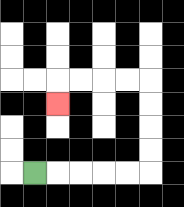{'start': '[1, 7]', 'end': '[2, 4]', 'path_directions': 'R,R,R,R,R,U,U,U,U,L,L,L,L,D', 'path_coordinates': '[[1, 7], [2, 7], [3, 7], [4, 7], [5, 7], [6, 7], [6, 6], [6, 5], [6, 4], [6, 3], [5, 3], [4, 3], [3, 3], [2, 3], [2, 4]]'}